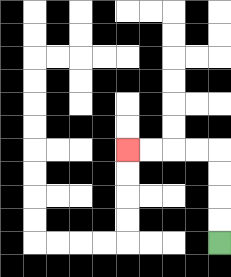{'start': '[9, 10]', 'end': '[5, 6]', 'path_directions': 'U,U,U,U,L,L,L,L', 'path_coordinates': '[[9, 10], [9, 9], [9, 8], [9, 7], [9, 6], [8, 6], [7, 6], [6, 6], [5, 6]]'}